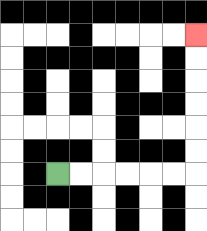{'start': '[2, 7]', 'end': '[8, 1]', 'path_directions': 'R,R,R,R,R,R,U,U,U,U,U,U', 'path_coordinates': '[[2, 7], [3, 7], [4, 7], [5, 7], [6, 7], [7, 7], [8, 7], [8, 6], [8, 5], [8, 4], [8, 3], [8, 2], [8, 1]]'}